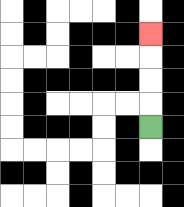{'start': '[6, 5]', 'end': '[6, 1]', 'path_directions': 'U,U,U,U', 'path_coordinates': '[[6, 5], [6, 4], [6, 3], [6, 2], [6, 1]]'}